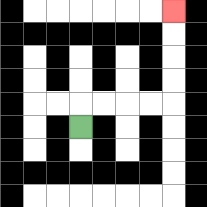{'start': '[3, 5]', 'end': '[7, 0]', 'path_directions': 'U,R,R,R,R,U,U,U,U', 'path_coordinates': '[[3, 5], [3, 4], [4, 4], [5, 4], [6, 4], [7, 4], [7, 3], [7, 2], [7, 1], [7, 0]]'}